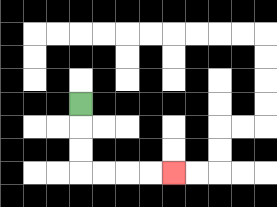{'start': '[3, 4]', 'end': '[7, 7]', 'path_directions': 'D,D,D,R,R,R,R', 'path_coordinates': '[[3, 4], [3, 5], [3, 6], [3, 7], [4, 7], [5, 7], [6, 7], [7, 7]]'}